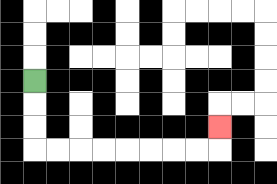{'start': '[1, 3]', 'end': '[9, 5]', 'path_directions': 'D,D,D,R,R,R,R,R,R,R,R,U', 'path_coordinates': '[[1, 3], [1, 4], [1, 5], [1, 6], [2, 6], [3, 6], [4, 6], [5, 6], [6, 6], [7, 6], [8, 6], [9, 6], [9, 5]]'}